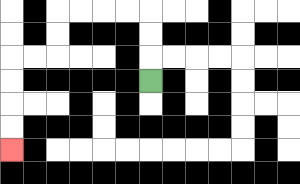{'start': '[6, 3]', 'end': '[0, 6]', 'path_directions': 'U,U,U,L,L,L,L,D,D,L,L,D,D,D,D', 'path_coordinates': '[[6, 3], [6, 2], [6, 1], [6, 0], [5, 0], [4, 0], [3, 0], [2, 0], [2, 1], [2, 2], [1, 2], [0, 2], [0, 3], [0, 4], [0, 5], [0, 6]]'}